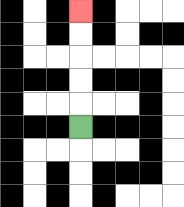{'start': '[3, 5]', 'end': '[3, 0]', 'path_directions': 'U,U,U,U,U', 'path_coordinates': '[[3, 5], [3, 4], [3, 3], [3, 2], [3, 1], [3, 0]]'}